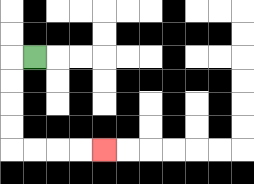{'start': '[1, 2]', 'end': '[4, 6]', 'path_directions': 'L,D,D,D,D,R,R,R,R', 'path_coordinates': '[[1, 2], [0, 2], [0, 3], [0, 4], [0, 5], [0, 6], [1, 6], [2, 6], [3, 6], [4, 6]]'}